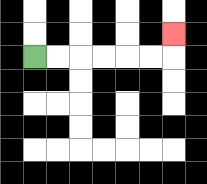{'start': '[1, 2]', 'end': '[7, 1]', 'path_directions': 'R,R,R,R,R,R,U', 'path_coordinates': '[[1, 2], [2, 2], [3, 2], [4, 2], [5, 2], [6, 2], [7, 2], [7, 1]]'}